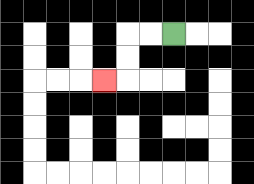{'start': '[7, 1]', 'end': '[4, 3]', 'path_directions': 'L,L,D,D,L', 'path_coordinates': '[[7, 1], [6, 1], [5, 1], [5, 2], [5, 3], [4, 3]]'}